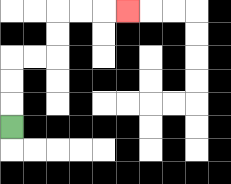{'start': '[0, 5]', 'end': '[5, 0]', 'path_directions': 'U,U,U,R,R,U,U,R,R,R', 'path_coordinates': '[[0, 5], [0, 4], [0, 3], [0, 2], [1, 2], [2, 2], [2, 1], [2, 0], [3, 0], [4, 0], [5, 0]]'}